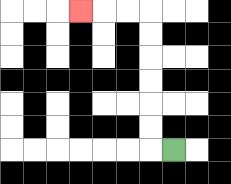{'start': '[7, 6]', 'end': '[3, 0]', 'path_directions': 'L,U,U,U,U,U,U,L,L,L', 'path_coordinates': '[[7, 6], [6, 6], [6, 5], [6, 4], [6, 3], [6, 2], [6, 1], [6, 0], [5, 0], [4, 0], [3, 0]]'}